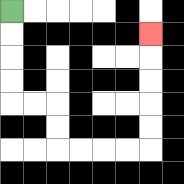{'start': '[0, 0]', 'end': '[6, 1]', 'path_directions': 'D,D,D,D,R,R,D,D,R,R,R,R,U,U,U,U,U', 'path_coordinates': '[[0, 0], [0, 1], [0, 2], [0, 3], [0, 4], [1, 4], [2, 4], [2, 5], [2, 6], [3, 6], [4, 6], [5, 6], [6, 6], [6, 5], [6, 4], [6, 3], [6, 2], [6, 1]]'}